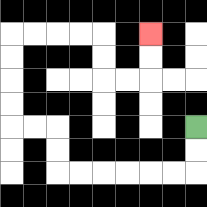{'start': '[8, 5]', 'end': '[6, 1]', 'path_directions': 'D,D,L,L,L,L,L,L,U,U,L,L,U,U,U,U,R,R,R,R,D,D,R,R,U,U', 'path_coordinates': '[[8, 5], [8, 6], [8, 7], [7, 7], [6, 7], [5, 7], [4, 7], [3, 7], [2, 7], [2, 6], [2, 5], [1, 5], [0, 5], [0, 4], [0, 3], [0, 2], [0, 1], [1, 1], [2, 1], [3, 1], [4, 1], [4, 2], [4, 3], [5, 3], [6, 3], [6, 2], [6, 1]]'}